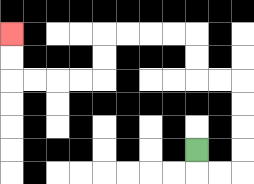{'start': '[8, 6]', 'end': '[0, 1]', 'path_directions': 'D,R,R,U,U,U,U,L,L,U,U,L,L,L,L,D,D,L,L,L,L,U,U', 'path_coordinates': '[[8, 6], [8, 7], [9, 7], [10, 7], [10, 6], [10, 5], [10, 4], [10, 3], [9, 3], [8, 3], [8, 2], [8, 1], [7, 1], [6, 1], [5, 1], [4, 1], [4, 2], [4, 3], [3, 3], [2, 3], [1, 3], [0, 3], [0, 2], [0, 1]]'}